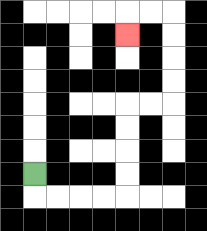{'start': '[1, 7]', 'end': '[5, 1]', 'path_directions': 'D,R,R,R,R,U,U,U,U,R,R,U,U,U,U,L,L,D', 'path_coordinates': '[[1, 7], [1, 8], [2, 8], [3, 8], [4, 8], [5, 8], [5, 7], [5, 6], [5, 5], [5, 4], [6, 4], [7, 4], [7, 3], [7, 2], [7, 1], [7, 0], [6, 0], [5, 0], [5, 1]]'}